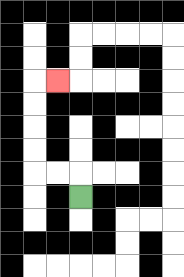{'start': '[3, 8]', 'end': '[2, 3]', 'path_directions': 'U,L,L,U,U,U,U,R', 'path_coordinates': '[[3, 8], [3, 7], [2, 7], [1, 7], [1, 6], [1, 5], [1, 4], [1, 3], [2, 3]]'}